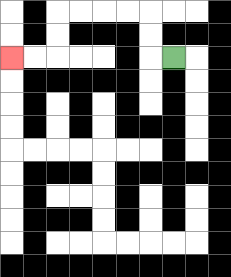{'start': '[7, 2]', 'end': '[0, 2]', 'path_directions': 'L,U,U,L,L,L,L,D,D,L,L', 'path_coordinates': '[[7, 2], [6, 2], [6, 1], [6, 0], [5, 0], [4, 0], [3, 0], [2, 0], [2, 1], [2, 2], [1, 2], [0, 2]]'}